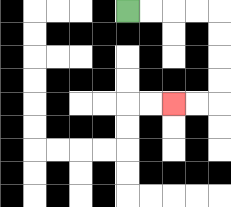{'start': '[5, 0]', 'end': '[7, 4]', 'path_directions': 'R,R,R,R,D,D,D,D,L,L', 'path_coordinates': '[[5, 0], [6, 0], [7, 0], [8, 0], [9, 0], [9, 1], [9, 2], [9, 3], [9, 4], [8, 4], [7, 4]]'}